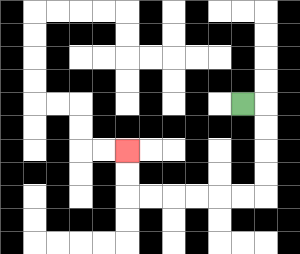{'start': '[10, 4]', 'end': '[5, 6]', 'path_directions': 'R,D,D,D,D,L,L,L,L,L,L,U,U', 'path_coordinates': '[[10, 4], [11, 4], [11, 5], [11, 6], [11, 7], [11, 8], [10, 8], [9, 8], [8, 8], [7, 8], [6, 8], [5, 8], [5, 7], [5, 6]]'}